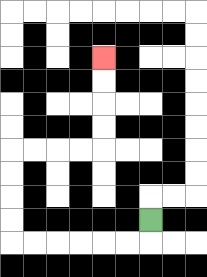{'start': '[6, 9]', 'end': '[4, 2]', 'path_directions': 'D,L,L,L,L,L,L,U,U,U,U,R,R,R,R,U,U,U,U', 'path_coordinates': '[[6, 9], [6, 10], [5, 10], [4, 10], [3, 10], [2, 10], [1, 10], [0, 10], [0, 9], [0, 8], [0, 7], [0, 6], [1, 6], [2, 6], [3, 6], [4, 6], [4, 5], [4, 4], [4, 3], [4, 2]]'}